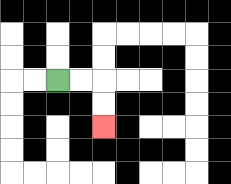{'start': '[2, 3]', 'end': '[4, 5]', 'path_directions': 'R,R,D,D', 'path_coordinates': '[[2, 3], [3, 3], [4, 3], [4, 4], [4, 5]]'}